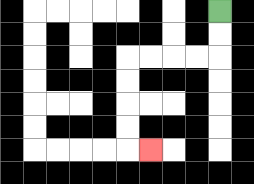{'start': '[9, 0]', 'end': '[6, 6]', 'path_directions': 'D,D,L,L,L,L,D,D,D,D,R', 'path_coordinates': '[[9, 0], [9, 1], [9, 2], [8, 2], [7, 2], [6, 2], [5, 2], [5, 3], [5, 4], [5, 5], [5, 6], [6, 6]]'}